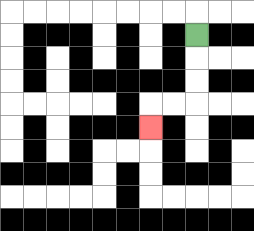{'start': '[8, 1]', 'end': '[6, 5]', 'path_directions': 'D,D,D,L,L,D', 'path_coordinates': '[[8, 1], [8, 2], [8, 3], [8, 4], [7, 4], [6, 4], [6, 5]]'}